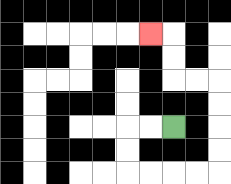{'start': '[7, 5]', 'end': '[6, 1]', 'path_directions': 'L,L,D,D,R,R,R,R,U,U,U,U,L,L,U,U,L', 'path_coordinates': '[[7, 5], [6, 5], [5, 5], [5, 6], [5, 7], [6, 7], [7, 7], [8, 7], [9, 7], [9, 6], [9, 5], [9, 4], [9, 3], [8, 3], [7, 3], [7, 2], [7, 1], [6, 1]]'}